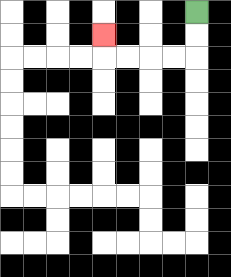{'start': '[8, 0]', 'end': '[4, 1]', 'path_directions': 'D,D,L,L,L,L,U', 'path_coordinates': '[[8, 0], [8, 1], [8, 2], [7, 2], [6, 2], [5, 2], [4, 2], [4, 1]]'}